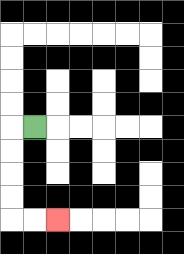{'start': '[1, 5]', 'end': '[2, 9]', 'path_directions': 'L,D,D,D,D,R,R', 'path_coordinates': '[[1, 5], [0, 5], [0, 6], [0, 7], [0, 8], [0, 9], [1, 9], [2, 9]]'}